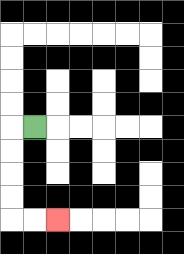{'start': '[1, 5]', 'end': '[2, 9]', 'path_directions': 'L,D,D,D,D,R,R', 'path_coordinates': '[[1, 5], [0, 5], [0, 6], [0, 7], [0, 8], [0, 9], [1, 9], [2, 9]]'}